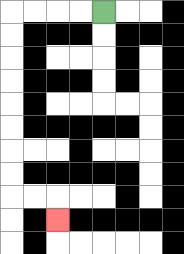{'start': '[4, 0]', 'end': '[2, 9]', 'path_directions': 'L,L,L,L,D,D,D,D,D,D,D,D,R,R,D', 'path_coordinates': '[[4, 0], [3, 0], [2, 0], [1, 0], [0, 0], [0, 1], [0, 2], [0, 3], [0, 4], [0, 5], [0, 6], [0, 7], [0, 8], [1, 8], [2, 8], [2, 9]]'}